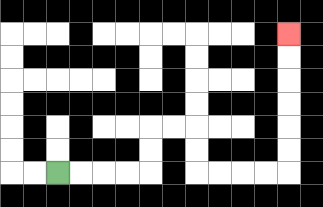{'start': '[2, 7]', 'end': '[12, 1]', 'path_directions': 'R,R,R,R,U,U,R,R,D,D,R,R,R,R,U,U,U,U,U,U', 'path_coordinates': '[[2, 7], [3, 7], [4, 7], [5, 7], [6, 7], [6, 6], [6, 5], [7, 5], [8, 5], [8, 6], [8, 7], [9, 7], [10, 7], [11, 7], [12, 7], [12, 6], [12, 5], [12, 4], [12, 3], [12, 2], [12, 1]]'}